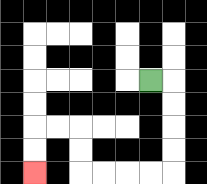{'start': '[6, 3]', 'end': '[1, 7]', 'path_directions': 'R,D,D,D,D,L,L,L,L,U,U,L,L,D,D', 'path_coordinates': '[[6, 3], [7, 3], [7, 4], [7, 5], [7, 6], [7, 7], [6, 7], [5, 7], [4, 7], [3, 7], [3, 6], [3, 5], [2, 5], [1, 5], [1, 6], [1, 7]]'}